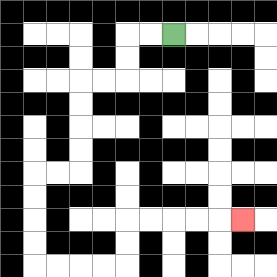{'start': '[7, 1]', 'end': '[10, 9]', 'path_directions': 'L,L,D,D,L,L,D,D,D,D,L,L,D,D,D,D,R,R,R,R,U,U,R,R,R,R,R', 'path_coordinates': '[[7, 1], [6, 1], [5, 1], [5, 2], [5, 3], [4, 3], [3, 3], [3, 4], [3, 5], [3, 6], [3, 7], [2, 7], [1, 7], [1, 8], [1, 9], [1, 10], [1, 11], [2, 11], [3, 11], [4, 11], [5, 11], [5, 10], [5, 9], [6, 9], [7, 9], [8, 9], [9, 9], [10, 9]]'}